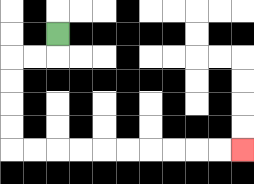{'start': '[2, 1]', 'end': '[10, 6]', 'path_directions': 'D,L,L,D,D,D,D,R,R,R,R,R,R,R,R,R,R', 'path_coordinates': '[[2, 1], [2, 2], [1, 2], [0, 2], [0, 3], [0, 4], [0, 5], [0, 6], [1, 6], [2, 6], [3, 6], [4, 6], [5, 6], [6, 6], [7, 6], [8, 6], [9, 6], [10, 6]]'}